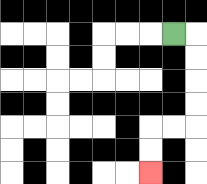{'start': '[7, 1]', 'end': '[6, 7]', 'path_directions': 'R,D,D,D,D,L,L,D,D', 'path_coordinates': '[[7, 1], [8, 1], [8, 2], [8, 3], [8, 4], [8, 5], [7, 5], [6, 5], [6, 6], [6, 7]]'}